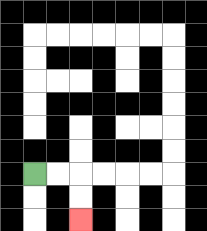{'start': '[1, 7]', 'end': '[3, 9]', 'path_directions': 'R,R,D,D', 'path_coordinates': '[[1, 7], [2, 7], [3, 7], [3, 8], [3, 9]]'}